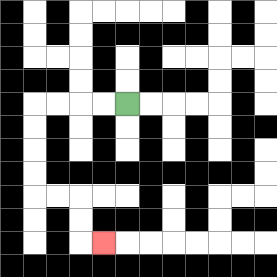{'start': '[5, 4]', 'end': '[4, 10]', 'path_directions': 'L,L,L,L,D,D,D,D,R,R,D,D,R', 'path_coordinates': '[[5, 4], [4, 4], [3, 4], [2, 4], [1, 4], [1, 5], [1, 6], [1, 7], [1, 8], [2, 8], [3, 8], [3, 9], [3, 10], [4, 10]]'}